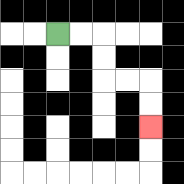{'start': '[2, 1]', 'end': '[6, 5]', 'path_directions': 'R,R,D,D,R,R,D,D', 'path_coordinates': '[[2, 1], [3, 1], [4, 1], [4, 2], [4, 3], [5, 3], [6, 3], [6, 4], [6, 5]]'}